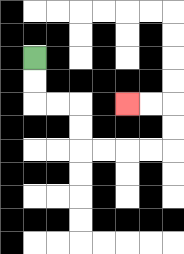{'start': '[1, 2]', 'end': '[5, 4]', 'path_directions': 'D,D,R,R,D,D,R,R,R,R,U,U,L,L', 'path_coordinates': '[[1, 2], [1, 3], [1, 4], [2, 4], [3, 4], [3, 5], [3, 6], [4, 6], [5, 6], [6, 6], [7, 6], [7, 5], [7, 4], [6, 4], [5, 4]]'}